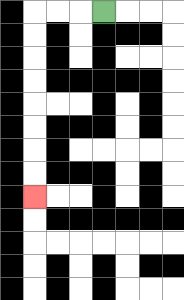{'start': '[4, 0]', 'end': '[1, 8]', 'path_directions': 'L,L,L,D,D,D,D,D,D,D,D', 'path_coordinates': '[[4, 0], [3, 0], [2, 0], [1, 0], [1, 1], [1, 2], [1, 3], [1, 4], [1, 5], [1, 6], [1, 7], [1, 8]]'}